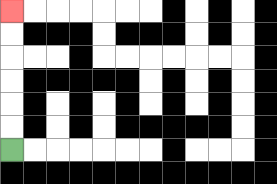{'start': '[0, 6]', 'end': '[0, 0]', 'path_directions': 'U,U,U,U,U,U', 'path_coordinates': '[[0, 6], [0, 5], [0, 4], [0, 3], [0, 2], [0, 1], [0, 0]]'}